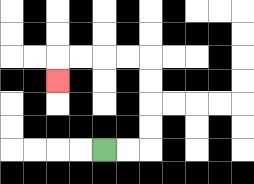{'start': '[4, 6]', 'end': '[2, 3]', 'path_directions': 'R,R,U,U,U,U,L,L,L,L,D', 'path_coordinates': '[[4, 6], [5, 6], [6, 6], [6, 5], [6, 4], [6, 3], [6, 2], [5, 2], [4, 2], [3, 2], [2, 2], [2, 3]]'}